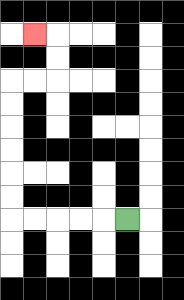{'start': '[5, 9]', 'end': '[1, 1]', 'path_directions': 'L,L,L,L,L,U,U,U,U,U,U,R,R,U,U,L', 'path_coordinates': '[[5, 9], [4, 9], [3, 9], [2, 9], [1, 9], [0, 9], [0, 8], [0, 7], [0, 6], [0, 5], [0, 4], [0, 3], [1, 3], [2, 3], [2, 2], [2, 1], [1, 1]]'}